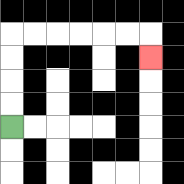{'start': '[0, 5]', 'end': '[6, 2]', 'path_directions': 'U,U,U,U,R,R,R,R,R,R,D', 'path_coordinates': '[[0, 5], [0, 4], [0, 3], [0, 2], [0, 1], [1, 1], [2, 1], [3, 1], [4, 1], [5, 1], [6, 1], [6, 2]]'}